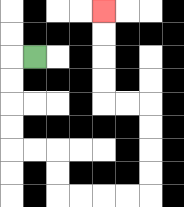{'start': '[1, 2]', 'end': '[4, 0]', 'path_directions': 'L,D,D,D,D,R,R,D,D,R,R,R,R,U,U,U,U,L,L,U,U,U,U', 'path_coordinates': '[[1, 2], [0, 2], [0, 3], [0, 4], [0, 5], [0, 6], [1, 6], [2, 6], [2, 7], [2, 8], [3, 8], [4, 8], [5, 8], [6, 8], [6, 7], [6, 6], [6, 5], [6, 4], [5, 4], [4, 4], [4, 3], [4, 2], [4, 1], [4, 0]]'}